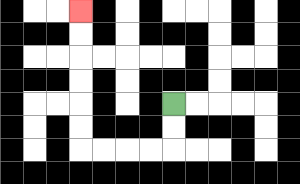{'start': '[7, 4]', 'end': '[3, 0]', 'path_directions': 'D,D,L,L,L,L,U,U,U,U,U,U', 'path_coordinates': '[[7, 4], [7, 5], [7, 6], [6, 6], [5, 6], [4, 6], [3, 6], [3, 5], [3, 4], [3, 3], [3, 2], [3, 1], [3, 0]]'}